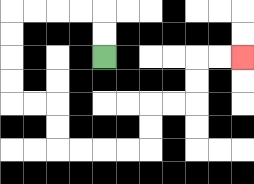{'start': '[4, 2]', 'end': '[10, 2]', 'path_directions': 'U,U,L,L,L,L,D,D,D,D,R,R,D,D,R,R,R,R,U,U,R,R,U,U,R,R', 'path_coordinates': '[[4, 2], [4, 1], [4, 0], [3, 0], [2, 0], [1, 0], [0, 0], [0, 1], [0, 2], [0, 3], [0, 4], [1, 4], [2, 4], [2, 5], [2, 6], [3, 6], [4, 6], [5, 6], [6, 6], [6, 5], [6, 4], [7, 4], [8, 4], [8, 3], [8, 2], [9, 2], [10, 2]]'}